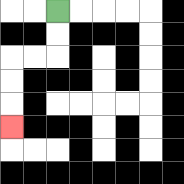{'start': '[2, 0]', 'end': '[0, 5]', 'path_directions': 'D,D,L,L,D,D,D', 'path_coordinates': '[[2, 0], [2, 1], [2, 2], [1, 2], [0, 2], [0, 3], [0, 4], [0, 5]]'}